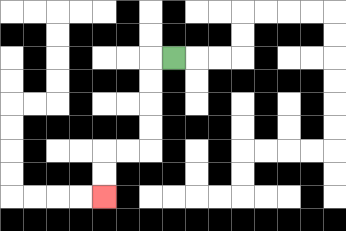{'start': '[7, 2]', 'end': '[4, 8]', 'path_directions': 'L,D,D,D,D,L,L,D,D', 'path_coordinates': '[[7, 2], [6, 2], [6, 3], [6, 4], [6, 5], [6, 6], [5, 6], [4, 6], [4, 7], [4, 8]]'}